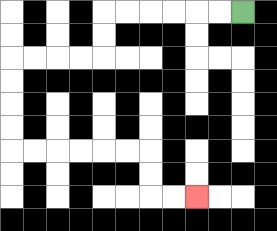{'start': '[10, 0]', 'end': '[8, 8]', 'path_directions': 'L,L,L,L,L,L,D,D,L,L,L,L,D,D,D,D,R,R,R,R,R,R,D,D,R,R', 'path_coordinates': '[[10, 0], [9, 0], [8, 0], [7, 0], [6, 0], [5, 0], [4, 0], [4, 1], [4, 2], [3, 2], [2, 2], [1, 2], [0, 2], [0, 3], [0, 4], [0, 5], [0, 6], [1, 6], [2, 6], [3, 6], [4, 6], [5, 6], [6, 6], [6, 7], [6, 8], [7, 8], [8, 8]]'}